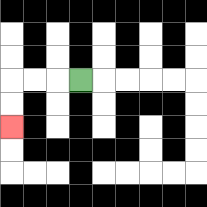{'start': '[3, 3]', 'end': '[0, 5]', 'path_directions': 'L,L,L,D,D', 'path_coordinates': '[[3, 3], [2, 3], [1, 3], [0, 3], [0, 4], [0, 5]]'}